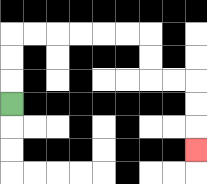{'start': '[0, 4]', 'end': '[8, 6]', 'path_directions': 'U,U,U,R,R,R,R,R,R,D,D,R,R,D,D,D', 'path_coordinates': '[[0, 4], [0, 3], [0, 2], [0, 1], [1, 1], [2, 1], [3, 1], [4, 1], [5, 1], [6, 1], [6, 2], [6, 3], [7, 3], [8, 3], [8, 4], [8, 5], [8, 6]]'}